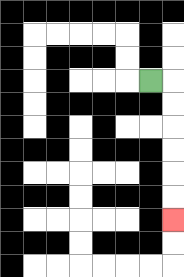{'start': '[6, 3]', 'end': '[7, 9]', 'path_directions': 'R,D,D,D,D,D,D', 'path_coordinates': '[[6, 3], [7, 3], [7, 4], [7, 5], [7, 6], [7, 7], [7, 8], [7, 9]]'}